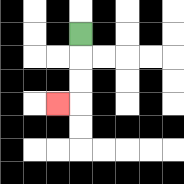{'start': '[3, 1]', 'end': '[2, 4]', 'path_directions': 'D,D,D,L', 'path_coordinates': '[[3, 1], [3, 2], [3, 3], [3, 4], [2, 4]]'}